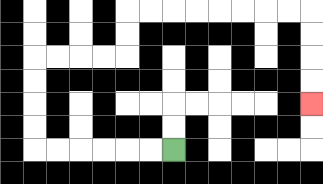{'start': '[7, 6]', 'end': '[13, 4]', 'path_directions': 'L,L,L,L,L,L,U,U,U,U,R,R,R,R,U,U,R,R,R,R,R,R,R,R,D,D,D,D', 'path_coordinates': '[[7, 6], [6, 6], [5, 6], [4, 6], [3, 6], [2, 6], [1, 6], [1, 5], [1, 4], [1, 3], [1, 2], [2, 2], [3, 2], [4, 2], [5, 2], [5, 1], [5, 0], [6, 0], [7, 0], [8, 0], [9, 0], [10, 0], [11, 0], [12, 0], [13, 0], [13, 1], [13, 2], [13, 3], [13, 4]]'}